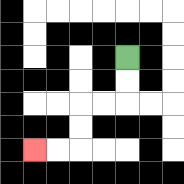{'start': '[5, 2]', 'end': '[1, 6]', 'path_directions': 'D,D,L,L,D,D,L,L', 'path_coordinates': '[[5, 2], [5, 3], [5, 4], [4, 4], [3, 4], [3, 5], [3, 6], [2, 6], [1, 6]]'}